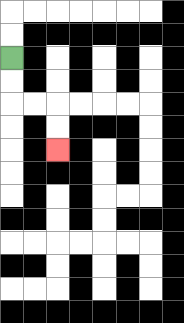{'start': '[0, 2]', 'end': '[2, 6]', 'path_directions': 'D,D,R,R,D,D', 'path_coordinates': '[[0, 2], [0, 3], [0, 4], [1, 4], [2, 4], [2, 5], [2, 6]]'}